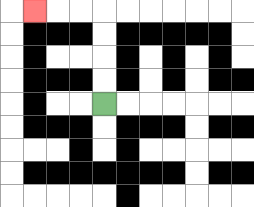{'start': '[4, 4]', 'end': '[1, 0]', 'path_directions': 'U,U,U,U,L,L,L', 'path_coordinates': '[[4, 4], [4, 3], [4, 2], [4, 1], [4, 0], [3, 0], [2, 0], [1, 0]]'}